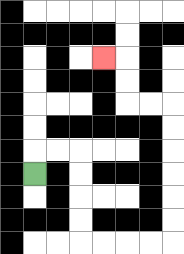{'start': '[1, 7]', 'end': '[4, 2]', 'path_directions': 'U,R,R,D,D,D,D,R,R,R,R,U,U,U,U,U,U,L,L,U,U,L', 'path_coordinates': '[[1, 7], [1, 6], [2, 6], [3, 6], [3, 7], [3, 8], [3, 9], [3, 10], [4, 10], [5, 10], [6, 10], [7, 10], [7, 9], [7, 8], [7, 7], [7, 6], [7, 5], [7, 4], [6, 4], [5, 4], [5, 3], [5, 2], [4, 2]]'}